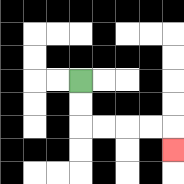{'start': '[3, 3]', 'end': '[7, 6]', 'path_directions': 'D,D,R,R,R,R,D', 'path_coordinates': '[[3, 3], [3, 4], [3, 5], [4, 5], [5, 5], [6, 5], [7, 5], [7, 6]]'}